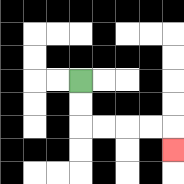{'start': '[3, 3]', 'end': '[7, 6]', 'path_directions': 'D,D,R,R,R,R,D', 'path_coordinates': '[[3, 3], [3, 4], [3, 5], [4, 5], [5, 5], [6, 5], [7, 5], [7, 6]]'}